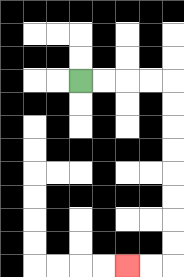{'start': '[3, 3]', 'end': '[5, 11]', 'path_directions': 'R,R,R,R,D,D,D,D,D,D,D,D,L,L', 'path_coordinates': '[[3, 3], [4, 3], [5, 3], [6, 3], [7, 3], [7, 4], [7, 5], [7, 6], [7, 7], [7, 8], [7, 9], [7, 10], [7, 11], [6, 11], [5, 11]]'}